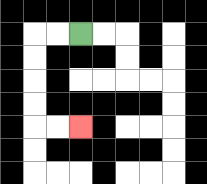{'start': '[3, 1]', 'end': '[3, 5]', 'path_directions': 'L,L,D,D,D,D,R,R', 'path_coordinates': '[[3, 1], [2, 1], [1, 1], [1, 2], [1, 3], [1, 4], [1, 5], [2, 5], [3, 5]]'}